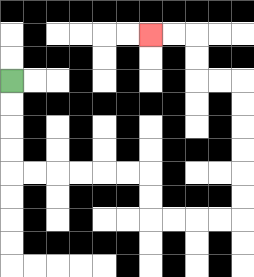{'start': '[0, 3]', 'end': '[6, 1]', 'path_directions': 'D,D,D,D,R,R,R,R,R,R,D,D,R,R,R,R,U,U,U,U,U,U,L,L,U,U,L,L', 'path_coordinates': '[[0, 3], [0, 4], [0, 5], [0, 6], [0, 7], [1, 7], [2, 7], [3, 7], [4, 7], [5, 7], [6, 7], [6, 8], [6, 9], [7, 9], [8, 9], [9, 9], [10, 9], [10, 8], [10, 7], [10, 6], [10, 5], [10, 4], [10, 3], [9, 3], [8, 3], [8, 2], [8, 1], [7, 1], [6, 1]]'}